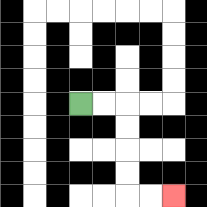{'start': '[3, 4]', 'end': '[7, 8]', 'path_directions': 'R,R,D,D,D,D,R,R', 'path_coordinates': '[[3, 4], [4, 4], [5, 4], [5, 5], [5, 6], [5, 7], [5, 8], [6, 8], [7, 8]]'}